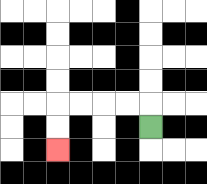{'start': '[6, 5]', 'end': '[2, 6]', 'path_directions': 'U,L,L,L,L,D,D', 'path_coordinates': '[[6, 5], [6, 4], [5, 4], [4, 4], [3, 4], [2, 4], [2, 5], [2, 6]]'}